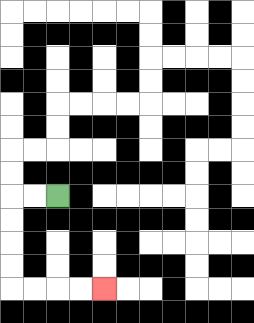{'start': '[2, 8]', 'end': '[4, 12]', 'path_directions': 'L,L,D,D,D,D,R,R,R,R', 'path_coordinates': '[[2, 8], [1, 8], [0, 8], [0, 9], [0, 10], [0, 11], [0, 12], [1, 12], [2, 12], [3, 12], [4, 12]]'}